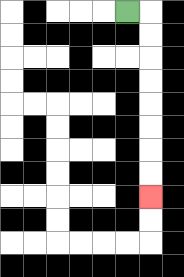{'start': '[5, 0]', 'end': '[6, 8]', 'path_directions': 'R,D,D,D,D,D,D,D,D', 'path_coordinates': '[[5, 0], [6, 0], [6, 1], [6, 2], [6, 3], [6, 4], [6, 5], [6, 6], [6, 7], [6, 8]]'}